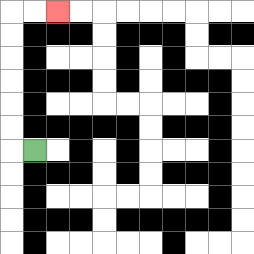{'start': '[1, 6]', 'end': '[2, 0]', 'path_directions': 'L,U,U,U,U,U,U,R,R', 'path_coordinates': '[[1, 6], [0, 6], [0, 5], [0, 4], [0, 3], [0, 2], [0, 1], [0, 0], [1, 0], [2, 0]]'}